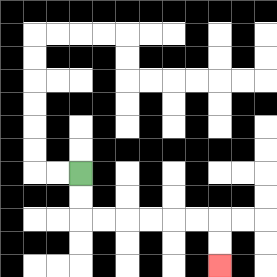{'start': '[3, 7]', 'end': '[9, 11]', 'path_directions': 'D,D,R,R,R,R,R,R,D,D', 'path_coordinates': '[[3, 7], [3, 8], [3, 9], [4, 9], [5, 9], [6, 9], [7, 9], [8, 9], [9, 9], [9, 10], [9, 11]]'}